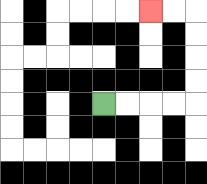{'start': '[4, 4]', 'end': '[6, 0]', 'path_directions': 'R,R,R,R,U,U,U,U,L,L', 'path_coordinates': '[[4, 4], [5, 4], [6, 4], [7, 4], [8, 4], [8, 3], [8, 2], [8, 1], [8, 0], [7, 0], [6, 0]]'}